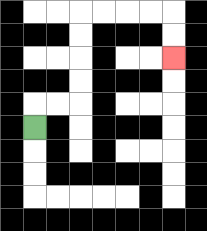{'start': '[1, 5]', 'end': '[7, 2]', 'path_directions': 'U,R,R,U,U,U,U,R,R,R,R,D,D', 'path_coordinates': '[[1, 5], [1, 4], [2, 4], [3, 4], [3, 3], [3, 2], [3, 1], [3, 0], [4, 0], [5, 0], [6, 0], [7, 0], [7, 1], [7, 2]]'}